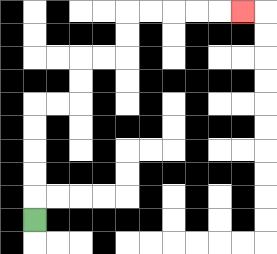{'start': '[1, 9]', 'end': '[10, 0]', 'path_directions': 'U,U,U,U,U,R,R,U,U,R,R,U,U,R,R,R,R,R', 'path_coordinates': '[[1, 9], [1, 8], [1, 7], [1, 6], [1, 5], [1, 4], [2, 4], [3, 4], [3, 3], [3, 2], [4, 2], [5, 2], [5, 1], [5, 0], [6, 0], [7, 0], [8, 0], [9, 0], [10, 0]]'}